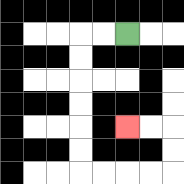{'start': '[5, 1]', 'end': '[5, 5]', 'path_directions': 'L,L,D,D,D,D,D,D,R,R,R,R,U,U,L,L', 'path_coordinates': '[[5, 1], [4, 1], [3, 1], [3, 2], [3, 3], [3, 4], [3, 5], [3, 6], [3, 7], [4, 7], [5, 7], [6, 7], [7, 7], [7, 6], [7, 5], [6, 5], [5, 5]]'}